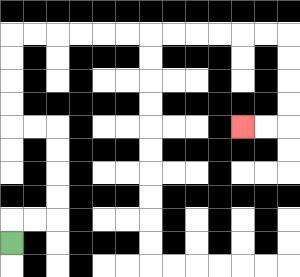{'start': '[0, 10]', 'end': '[10, 5]', 'path_directions': 'U,R,R,U,U,U,U,L,L,U,U,U,U,R,R,R,R,R,R,R,R,R,R,R,R,D,D,D,D,L,L', 'path_coordinates': '[[0, 10], [0, 9], [1, 9], [2, 9], [2, 8], [2, 7], [2, 6], [2, 5], [1, 5], [0, 5], [0, 4], [0, 3], [0, 2], [0, 1], [1, 1], [2, 1], [3, 1], [4, 1], [5, 1], [6, 1], [7, 1], [8, 1], [9, 1], [10, 1], [11, 1], [12, 1], [12, 2], [12, 3], [12, 4], [12, 5], [11, 5], [10, 5]]'}